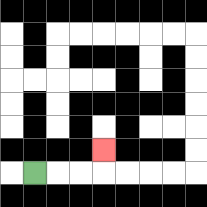{'start': '[1, 7]', 'end': '[4, 6]', 'path_directions': 'R,R,R,U', 'path_coordinates': '[[1, 7], [2, 7], [3, 7], [4, 7], [4, 6]]'}